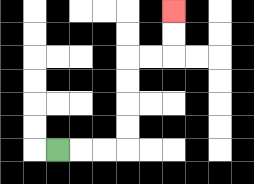{'start': '[2, 6]', 'end': '[7, 0]', 'path_directions': 'R,R,R,U,U,U,U,R,R,U,U', 'path_coordinates': '[[2, 6], [3, 6], [4, 6], [5, 6], [5, 5], [5, 4], [5, 3], [5, 2], [6, 2], [7, 2], [7, 1], [7, 0]]'}